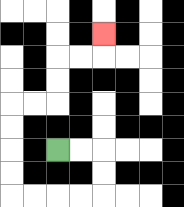{'start': '[2, 6]', 'end': '[4, 1]', 'path_directions': 'R,R,D,D,L,L,L,L,U,U,U,U,R,R,U,U,R,R,U', 'path_coordinates': '[[2, 6], [3, 6], [4, 6], [4, 7], [4, 8], [3, 8], [2, 8], [1, 8], [0, 8], [0, 7], [0, 6], [0, 5], [0, 4], [1, 4], [2, 4], [2, 3], [2, 2], [3, 2], [4, 2], [4, 1]]'}